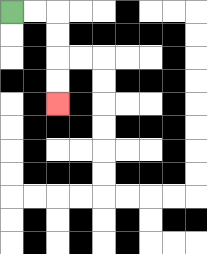{'start': '[0, 0]', 'end': '[2, 4]', 'path_directions': 'R,R,D,D,D,D', 'path_coordinates': '[[0, 0], [1, 0], [2, 0], [2, 1], [2, 2], [2, 3], [2, 4]]'}